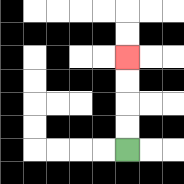{'start': '[5, 6]', 'end': '[5, 2]', 'path_directions': 'U,U,U,U', 'path_coordinates': '[[5, 6], [5, 5], [5, 4], [5, 3], [5, 2]]'}